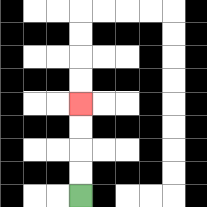{'start': '[3, 8]', 'end': '[3, 4]', 'path_directions': 'U,U,U,U', 'path_coordinates': '[[3, 8], [3, 7], [3, 6], [3, 5], [3, 4]]'}